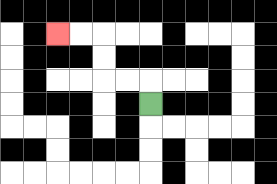{'start': '[6, 4]', 'end': '[2, 1]', 'path_directions': 'U,L,L,U,U,L,L', 'path_coordinates': '[[6, 4], [6, 3], [5, 3], [4, 3], [4, 2], [4, 1], [3, 1], [2, 1]]'}